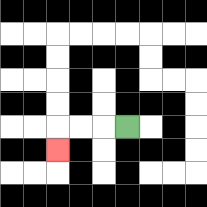{'start': '[5, 5]', 'end': '[2, 6]', 'path_directions': 'L,L,L,D', 'path_coordinates': '[[5, 5], [4, 5], [3, 5], [2, 5], [2, 6]]'}